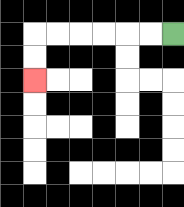{'start': '[7, 1]', 'end': '[1, 3]', 'path_directions': 'L,L,L,L,L,L,D,D', 'path_coordinates': '[[7, 1], [6, 1], [5, 1], [4, 1], [3, 1], [2, 1], [1, 1], [1, 2], [1, 3]]'}